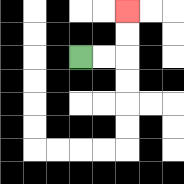{'start': '[3, 2]', 'end': '[5, 0]', 'path_directions': 'R,R,U,U', 'path_coordinates': '[[3, 2], [4, 2], [5, 2], [5, 1], [5, 0]]'}